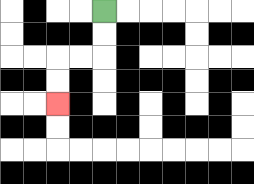{'start': '[4, 0]', 'end': '[2, 4]', 'path_directions': 'D,D,L,L,D,D', 'path_coordinates': '[[4, 0], [4, 1], [4, 2], [3, 2], [2, 2], [2, 3], [2, 4]]'}